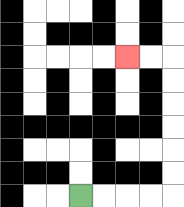{'start': '[3, 8]', 'end': '[5, 2]', 'path_directions': 'R,R,R,R,U,U,U,U,U,U,L,L', 'path_coordinates': '[[3, 8], [4, 8], [5, 8], [6, 8], [7, 8], [7, 7], [7, 6], [7, 5], [7, 4], [7, 3], [7, 2], [6, 2], [5, 2]]'}